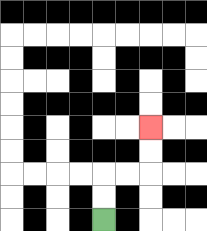{'start': '[4, 9]', 'end': '[6, 5]', 'path_directions': 'U,U,R,R,U,U', 'path_coordinates': '[[4, 9], [4, 8], [4, 7], [5, 7], [6, 7], [6, 6], [6, 5]]'}